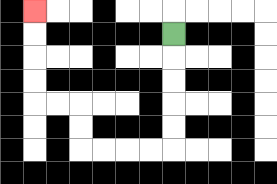{'start': '[7, 1]', 'end': '[1, 0]', 'path_directions': 'D,D,D,D,D,L,L,L,L,U,U,L,L,U,U,U,U', 'path_coordinates': '[[7, 1], [7, 2], [7, 3], [7, 4], [7, 5], [7, 6], [6, 6], [5, 6], [4, 6], [3, 6], [3, 5], [3, 4], [2, 4], [1, 4], [1, 3], [1, 2], [1, 1], [1, 0]]'}